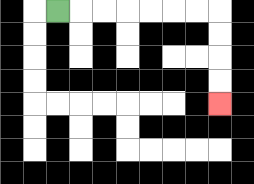{'start': '[2, 0]', 'end': '[9, 4]', 'path_directions': 'R,R,R,R,R,R,R,D,D,D,D', 'path_coordinates': '[[2, 0], [3, 0], [4, 0], [5, 0], [6, 0], [7, 0], [8, 0], [9, 0], [9, 1], [9, 2], [9, 3], [9, 4]]'}